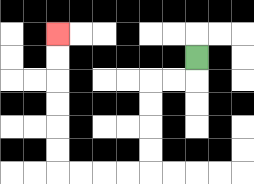{'start': '[8, 2]', 'end': '[2, 1]', 'path_directions': 'D,L,L,D,D,D,D,L,L,L,L,U,U,U,U,U,U', 'path_coordinates': '[[8, 2], [8, 3], [7, 3], [6, 3], [6, 4], [6, 5], [6, 6], [6, 7], [5, 7], [4, 7], [3, 7], [2, 7], [2, 6], [2, 5], [2, 4], [2, 3], [2, 2], [2, 1]]'}